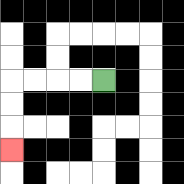{'start': '[4, 3]', 'end': '[0, 6]', 'path_directions': 'L,L,L,L,D,D,D', 'path_coordinates': '[[4, 3], [3, 3], [2, 3], [1, 3], [0, 3], [0, 4], [0, 5], [0, 6]]'}